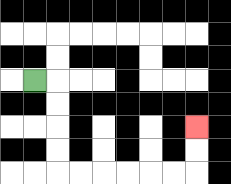{'start': '[1, 3]', 'end': '[8, 5]', 'path_directions': 'R,D,D,D,D,R,R,R,R,R,R,U,U', 'path_coordinates': '[[1, 3], [2, 3], [2, 4], [2, 5], [2, 6], [2, 7], [3, 7], [4, 7], [5, 7], [6, 7], [7, 7], [8, 7], [8, 6], [8, 5]]'}